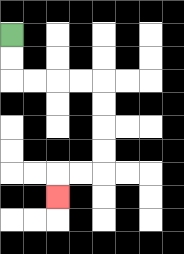{'start': '[0, 1]', 'end': '[2, 8]', 'path_directions': 'D,D,R,R,R,R,D,D,D,D,L,L,D', 'path_coordinates': '[[0, 1], [0, 2], [0, 3], [1, 3], [2, 3], [3, 3], [4, 3], [4, 4], [4, 5], [4, 6], [4, 7], [3, 7], [2, 7], [2, 8]]'}